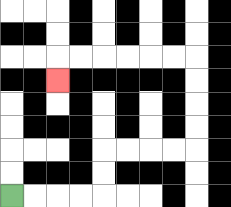{'start': '[0, 8]', 'end': '[2, 3]', 'path_directions': 'R,R,R,R,U,U,R,R,R,R,U,U,U,U,L,L,L,L,L,L,D', 'path_coordinates': '[[0, 8], [1, 8], [2, 8], [3, 8], [4, 8], [4, 7], [4, 6], [5, 6], [6, 6], [7, 6], [8, 6], [8, 5], [8, 4], [8, 3], [8, 2], [7, 2], [6, 2], [5, 2], [4, 2], [3, 2], [2, 2], [2, 3]]'}